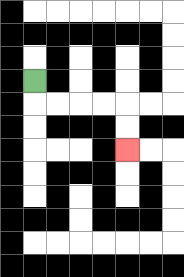{'start': '[1, 3]', 'end': '[5, 6]', 'path_directions': 'D,R,R,R,R,D,D', 'path_coordinates': '[[1, 3], [1, 4], [2, 4], [3, 4], [4, 4], [5, 4], [5, 5], [5, 6]]'}